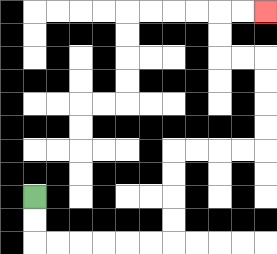{'start': '[1, 8]', 'end': '[11, 0]', 'path_directions': 'D,D,R,R,R,R,R,R,U,U,U,U,R,R,R,R,U,U,U,U,L,L,U,U,R,R', 'path_coordinates': '[[1, 8], [1, 9], [1, 10], [2, 10], [3, 10], [4, 10], [5, 10], [6, 10], [7, 10], [7, 9], [7, 8], [7, 7], [7, 6], [8, 6], [9, 6], [10, 6], [11, 6], [11, 5], [11, 4], [11, 3], [11, 2], [10, 2], [9, 2], [9, 1], [9, 0], [10, 0], [11, 0]]'}